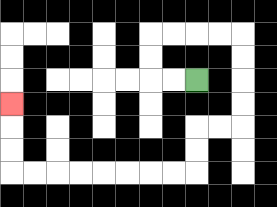{'start': '[8, 3]', 'end': '[0, 4]', 'path_directions': 'L,L,U,U,R,R,R,R,D,D,D,D,L,L,D,D,L,L,L,L,L,L,L,L,U,U,U', 'path_coordinates': '[[8, 3], [7, 3], [6, 3], [6, 2], [6, 1], [7, 1], [8, 1], [9, 1], [10, 1], [10, 2], [10, 3], [10, 4], [10, 5], [9, 5], [8, 5], [8, 6], [8, 7], [7, 7], [6, 7], [5, 7], [4, 7], [3, 7], [2, 7], [1, 7], [0, 7], [0, 6], [0, 5], [0, 4]]'}